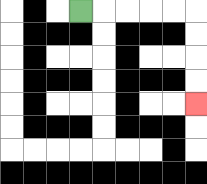{'start': '[3, 0]', 'end': '[8, 4]', 'path_directions': 'R,R,R,R,R,D,D,D,D', 'path_coordinates': '[[3, 0], [4, 0], [5, 0], [6, 0], [7, 0], [8, 0], [8, 1], [8, 2], [8, 3], [8, 4]]'}